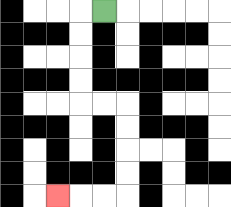{'start': '[4, 0]', 'end': '[2, 8]', 'path_directions': 'L,D,D,D,D,R,R,D,D,D,D,L,L,L', 'path_coordinates': '[[4, 0], [3, 0], [3, 1], [3, 2], [3, 3], [3, 4], [4, 4], [5, 4], [5, 5], [5, 6], [5, 7], [5, 8], [4, 8], [3, 8], [2, 8]]'}